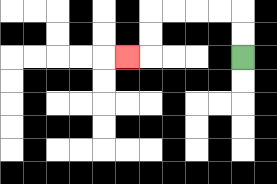{'start': '[10, 2]', 'end': '[5, 2]', 'path_directions': 'U,U,L,L,L,L,D,D,L', 'path_coordinates': '[[10, 2], [10, 1], [10, 0], [9, 0], [8, 0], [7, 0], [6, 0], [6, 1], [6, 2], [5, 2]]'}